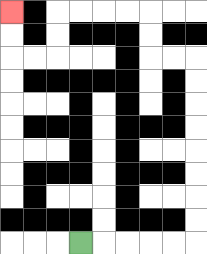{'start': '[3, 10]', 'end': '[0, 0]', 'path_directions': 'R,R,R,R,R,U,U,U,U,U,U,U,U,L,L,U,U,L,L,L,L,D,D,L,L,U,U', 'path_coordinates': '[[3, 10], [4, 10], [5, 10], [6, 10], [7, 10], [8, 10], [8, 9], [8, 8], [8, 7], [8, 6], [8, 5], [8, 4], [8, 3], [8, 2], [7, 2], [6, 2], [6, 1], [6, 0], [5, 0], [4, 0], [3, 0], [2, 0], [2, 1], [2, 2], [1, 2], [0, 2], [0, 1], [0, 0]]'}